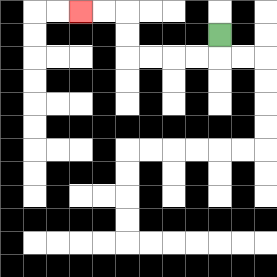{'start': '[9, 1]', 'end': '[3, 0]', 'path_directions': 'D,L,L,L,L,U,U,L,L', 'path_coordinates': '[[9, 1], [9, 2], [8, 2], [7, 2], [6, 2], [5, 2], [5, 1], [5, 0], [4, 0], [3, 0]]'}